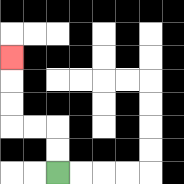{'start': '[2, 7]', 'end': '[0, 2]', 'path_directions': 'U,U,L,L,U,U,U', 'path_coordinates': '[[2, 7], [2, 6], [2, 5], [1, 5], [0, 5], [0, 4], [0, 3], [0, 2]]'}